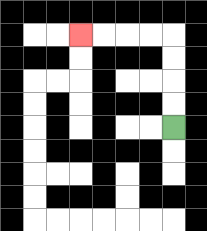{'start': '[7, 5]', 'end': '[3, 1]', 'path_directions': 'U,U,U,U,L,L,L,L', 'path_coordinates': '[[7, 5], [7, 4], [7, 3], [7, 2], [7, 1], [6, 1], [5, 1], [4, 1], [3, 1]]'}